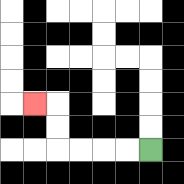{'start': '[6, 6]', 'end': '[1, 4]', 'path_directions': 'L,L,L,L,U,U,L', 'path_coordinates': '[[6, 6], [5, 6], [4, 6], [3, 6], [2, 6], [2, 5], [2, 4], [1, 4]]'}